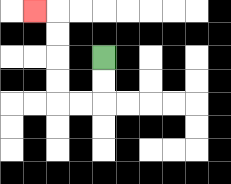{'start': '[4, 2]', 'end': '[1, 0]', 'path_directions': 'D,D,L,L,U,U,U,U,L', 'path_coordinates': '[[4, 2], [4, 3], [4, 4], [3, 4], [2, 4], [2, 3], [2, 2], [2, 1], [2, 0], [1, 0]]'}